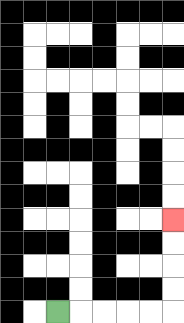{'start': '[2, 13]', 'end': '[7, 9]', 'path_directions': 'R,R,R,R,R,U,U,U,U', 'path_coordinates': '[[2, 13], [3, 13], [4, 13], [5, 13], [6, 13], [7, 13], [7, 12], [7, 11], [7, 10], [7, 9]]'}